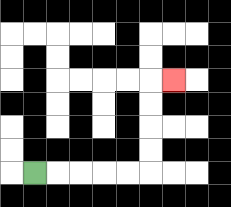{'start': '[1, 7]', 'end': '[7, 3]', 'path_directions': 'R,R,R,R,R,U,U,U,U,R', 'path_coordinates': '[[1, 7], [2, 7], [3, 7], [4, 7], [5, 7], [6, 7], [6, 6], [6, 5], [6, 4], [6, 3], [7, 3]]'}